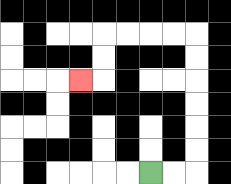{'start': '[6, 7]', 'end': '[3, 3]', 'path_directions': 'R,R,U,U,U,U,U,U,L,L,L,L,D,D,L', 'path_coordinates': '[[6, 7], [7, 7], [8, 7], [8, 6], [8, 5], [8, 4], [8, 3], [8, 2], [8, 1], [7, 1], [6, 1], [5, 1], [4, 1], [4, 2], [4, 3], [3, 3]]'}